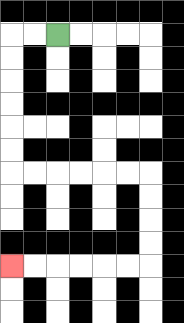{'start': '[2, 1]', 'end': '[0, 11]', 'path_directions': 'L,L,D,D,D,D,D,D,R,R,R,R,R,R,D,D,D,D,L,L,L,L,L,L', 'path_coordinates': '[[2, 1], [1, 1], [0, 1], [0, 2], [0, 3], [0, 4], [0, 5], [0, 6], [0, 7], [1, 7], [2, 7], [3, 7], [4, 7], [5, 7], [6, 7], [6, 8], [6, 9], [6, 10], [6, 11], [5, 11], [4, 11], [3, 11], [2, 11], [1, 11], [0, 11]]'}